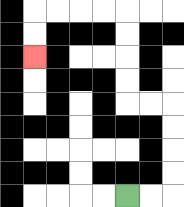{'start': '[5, 8]', 'end': '[1, 2]', 'path_directions': 'R,R,U,U,U,U,L,L,U,U,U,U,L,L,L,L,D,D', 'path_coordinates': '[[5, 8], [6, 8], [7, 8], [7, 7], [7, 6], [7, 5], [7, 4], [6, 4], [5, 4], [5, 3], [5, 2], [5, 1], [5, 0], [4, 0], [3, 0], [2, 0], [1, 0], [1, 1], [1, 2]]'}